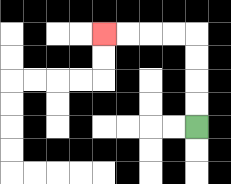{'start': '[8, 5]', 'end': '[4, 1]', 'path_directions': 'U,U,U,U,L,L,L,L', 'path_coordinates': '[[8, 5], [8, 4], [8, 3], [8, 2], [8, 1], [7, 1], [6, 1], [5, 1], [4, 1]]'}